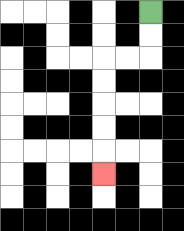{'start': '[6, 0]', 'end': '[4, 7]', 'path_directions': 'D,D,L,L,D,D,D,D,D', 'path_coordinates': '[[6, 0], [6, 1], [6, 2], [5, 2], [4, 2], [4, 3], [4, 4], [4, 5], [4, 6], [4, 7]]'}